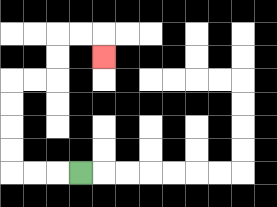{'start': '[3, 7]', 'end': '[4, 2]', 'path_directions': 'L,L,L,U,U,U,U,R,R,U,U,R,R,D', 'path_coordinates': '[[3, 7], [2, 7], [1, 7], [0, 7], [0, 6], [0, 5], [0, 4], [0, 3], [1, 3], [2, 3], [2, 2], [2, 1], [3, 1], [4, 1], [4, 2]]'}